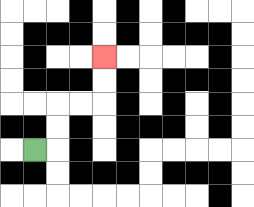{'start': '[1, 6]', 'end': '[4, 2]', 'path_directions': 'R,U,U,R,R,U,U', 'path_coordinates': '[[1, 6], [2, 6], [2, 5], [2, 4], [3, 4], [4, 4], [4, 3], [4, 2]]'}